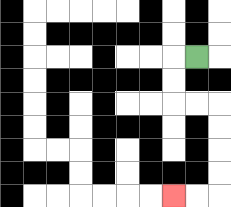{'start': '[8, 2]', 'end': '[7, 8]', 'path_directions': 'L,D,D,R,R,D,D,D,D,L,L', 'path_coordinates': '[[8, 2], [7, 2], [7, 3], [7, 4], [8, 4], [9, 4], [9, 5], [9, 6], [9, 7], [9, 8], [8, 8], [7, 8]]'}